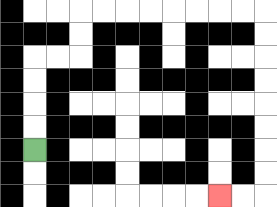{'start': '[1, 6]', 'end': '[9, 8]', 'path_directions': 'U,U,U,U,R,R,U,U,R,R,R,R,R,R,R,R,D,D,D,D,D,D,D,D,L,L', 'path_coordinates': '[[1, 6], [1, 5], [1, 4], [1, 3], [1, 2], [2, 2], [3, 2], [3, 1], [3, 0], [4, 0], [5, 0], [6, 0], [7, 0], [8, 0], [9, 0], [10, 0], [11, 0], [11, 1], [11, 2], [11, 3], [11, 4], [11, 5], [11, 6], [11, 7], [11, 8], [10, 8], [9, 8]]'}